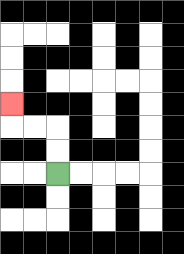{'start': '[2, 7]', 'end': '[0, 4]', 'path_directions': 'U,U,L,L,U', 'path_coordinates': '[[2, 7], [2, 6], [2, 5], [1, 5], [0, 5], [0, 4]]'}